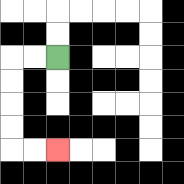{'start': '[2, 2]', 'end': '[2, 6]', 'path_directions': 'L,L,D,D,D,D,R,R', 'path_coordinates': '[[2, 2], [1, 2], [0, 2], [0, 3], [0, 4], [0, 5], [0, 6], [1, 6], [2, 6]]'}